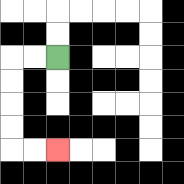{'start': '[2, 2]', 'end': '[2, 6]', 'path_directions': 'L,L,D,D,D,D,R,R', 'path_coordinates': '[[2, 2], [1, 2], [0, 2], [0, 3], [0, 4], [0, 5], [0, 6], [1, 6], [2, 6]]'}